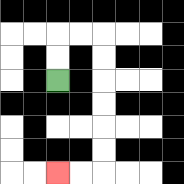{'start': '[2, 3]', 'end': '[2, 7]', 'path_directions': 'U,U,R,R,D,D,D,D,D,D,L,L', 'path_coordinates': '[[2, 3], [2, 2], [2, 1], [3, 1], [4, 1], [4, 2], [4, 3], [4, 4], [4, 5], [4, 6], [4, 7], [3, 7], [2, 7]]'}